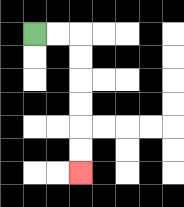{'start': '[1, 1]', 'end': '[3, 7]', 'path_directions': 'R,R,D,D,D,D,D,D', 'path_coordinates': '[[1, 1], [2, 1], [3, 1], [3, 2], [3, 3], [3, 4], [3, 5], [3, 6], [3, 7]]'}